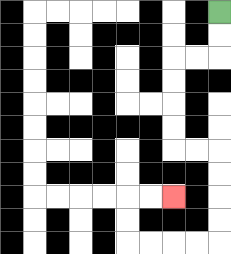{'start': '[9, 0]', 'end': '[7, 8]', 'path_directions': 'D,D,L,L,D,D,D,D,R,R,D,D,D,D,L,L,L,L,U,U,R,R', 'path_coordinates': '[[9, 0], [9, 1], [9, 2], [8, 2], [7, 2], [7, 3], [7, 4], [7, 5], [7, 6], [8, 6], [9, 6], [9, 7], [9, 8], [9, 9], [9, 10], [8, 10], [7, 10], [6, 10], [5, 10], [5, 9], [5, 8], [6, 8], [7, 8]]'}